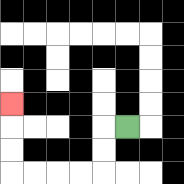{'start': '[5, 5]', 'end': '[0, 4]', 'path_directions': 'L,D,D,L,L,L,L,U,U,U', 'path_coordinates': '[[5, 5], [4, 5], [4, 6], [4, 7], [3, 7], [2, 7], [1, 7], [0, 7], [0, 6], [0, 5], [0, 4]]'}